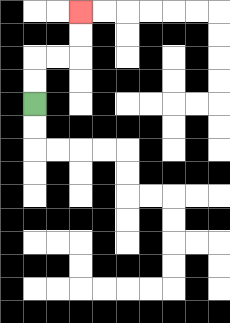{'start': '[1, 4]', 'end': '[3, 0]', 'path_directions': 'U,U,R,R,U,U', 'path_coordinates': '[[1, 4], [1, 3], [1, 2], [2, 2], [3, 2], [3, 1], [3, 0]]'}